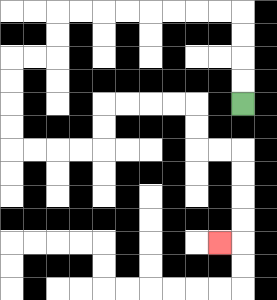{'start': '[10, 4]', 'end': '[9, 10]', 'path_directions': 'U,U,U,U,L,L,L,L,L,L,L,L,D,D,L,L,D,D,D,D,R,R,R,R,U,U,R,R,R,R,D,D,R,R,D,D,D,D,L', 'path_coordinates': '[[10, 4], [10, 3], [10, 2], [10, 1], [10, 0], [9, 0], [8, 0], [7, 0], [6, 0], [5, 0], [4, 0], [3, 0], [2, 0], [2, 1], [2, 2], [1, 2], [0, 2], [0, 3], [0, 4], [0, 5], [0, 6], [1, 6], [2, 6], [3, 6], [4, 6], [4, 5], [4, 4], [5, 4], [6, 4], [7, 4], [8, 4], [8, 5], [8, 6], [9, 6], [10, 6], [10, 7], [10, 8], [10, 9], [10, 10], [9, 10]]'}